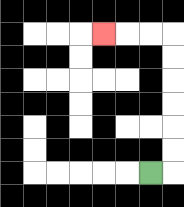{'start': '[6, 7]', 'end': '[4, 1]', 'path_directions': 'R,U,U,U,U,U,U,L,L,L', 'path_coordinates': '[[6, 7], [7, 7], [7, 6], [7, 5], [7, 4], [7, 3], [7, 2], [7, 1], [6, 1], [5, 1], [4, 1]]'}